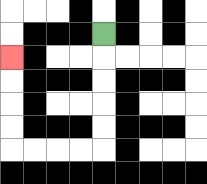{'start': '[4, 1]', 'end': '[0, 2]', 'path_directions': 'D,D,D,D,D,L,L,L,L,U,U,U,U', 'path_coordinates': '[[4, 1], [4, 2], [4, 3], [4, 4], [4, 5], [4, 6], [3, 6], [2, 6], [1, 6], [0, 6], [0, 5], [0, 4], [0, 3], [0, 2]]'}